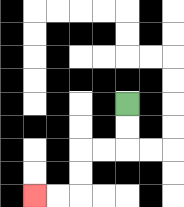{'start': '[5, 4]', 'end': '[1, 8]', 'path_directions': 'D,D,L,L,D,D,L,L', 'path_coordinates': '[[5, 4], [5, 5], [5, 6], [4, 6], [3, 6], [3, 7], [3, 8], [2, 8], [1, 8]]'}